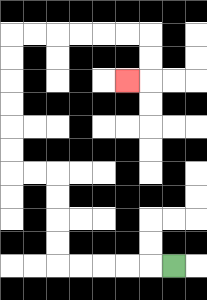{'start': '[7, 11]', 'end': '[5, 3]', 'path_directions': 'L,L,L,L,L,U,U,U,U,L,L,U,U,U,U,U,U,R,R,R,R,R,R,D,D,L', 'path_coordinates': '[[7, 11], [6, 11], [5, 11], [4, 11], [3, 11], [2, 11], [2, 10], [2, 9], [2, 8], [2, 7], [1, 7], [0, 7], [0, 6], [0, 5], [0, 4], [0, 3], [0, 2], [0, 1], [1, 1], [2, 1], [3, 1], [4, 1], [5, 1], [6, 1], [6, 2], [6, 3], [5, 3]]'}